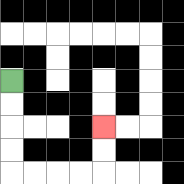{'start': '[0, 3]', 'end': '[4, 5]', 'path_directions': 'D,D,D,D,R,R,R,R,U,U', 'path_coordinates': '[[0, 3], [0, 4], [0, 5], [0, 6], [0, 7], [1, 7], [2, 7], [3, 7], [4, 7], [4, 6], [4, 5]]'}